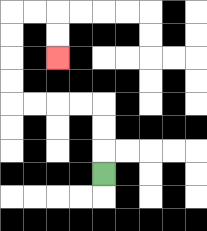{'start': '[4, 7]', 'end': '[2, 2]', 'path_directions': 'U,U,U,L,L,L,L,U,U,U,U,R,R,D,D', 'path_coordinates': '[[4, 7], [4, 6], [4, 5], [4, 4], [3, 4], [2, 4], [1, 4], [0, 4], [0, 3], [0, 2], [0, 1], [0, 0], [1, 0], [2, 0], [2, 1], [2, 2]]'}